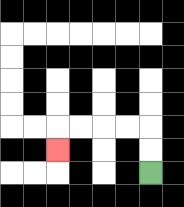{'start': '[6, 7]', 'end': '[2, 6]', 'path_directions': 'U,U,L,L,L,L,D', 'path_coordinates': '[[6, 7], [6, 6], [6, 5], [5, 5], [4, 5], [3, 5], [2, 5], [2, 6]]'}